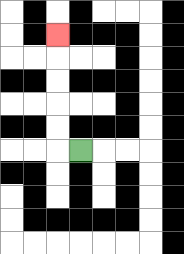{'start': '[3, 6]', 'end': '[2, 1]', 'path_directions': 'L,U,U,U,U,U', 'path_coordinates': '[[3, 6], [2, 6], [2, 5], [2, 4], [2, 3], [2, 2], [2, 1]]'}